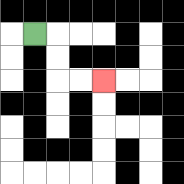{'start': '[1, 1]', 'end': '[4, 3]', 'path_directions': 'R,D,D,R,R', 'path_coordinates': '[[1, 1], [2, 1], [2, 2], [2, 3], [3, 3], [4, 3]]'}